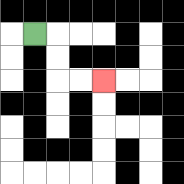{'start': '[1, 1]', 'end': '[4, 3]', 'path_directions': 'R,D,D,R,R', 'path_coordinates': '[[1, 1], [2, 1], [2, 2], [2, 3], [3, 3], [4, 3]]'}